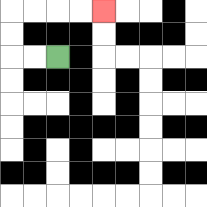{'start': '[2, 2]', 'end': '[4, 0]', 'path_directions': 'L,L,U,U,R,R,R,R', 'path_coordinates': '[[2, 2], [1, 2], [0, 2], [0, 1], [0, 0], [1, 0], [2, 0], [3, 0], [4, 0]]'}